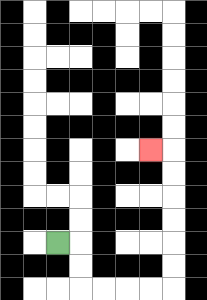{'start': '[2, 10]', 'end': '[6, 6]', 'path_directions': 'R,D,D,R,R,R,R,U,U,U,U,U,U,L', 'path_coordinates': '[[2, 10], [3, 10], [3, 11], [3, 12], [4, 12], [5, 12], [6, 12], [7, 12], [7, 11], [7, 10], [7, 9], [7, 8], [7, 7], [7, 6], [6, 6]]'}